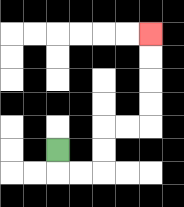{'start': '[2, 6]', 'end': '[6, 1]', 'path_directions': 'D,R,R,U,U,R,R,U,U,U,U', 'path_coordinates': '[[2, 6], [2, 7], [3, 7], [4, 7], [4, 6], [4, 5], [5, 5], [6, 5], [6, 4], [6, 3], [6, 2], [6, 1]]'}